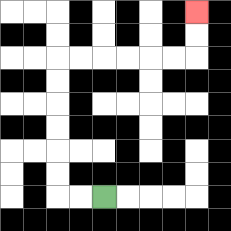{'start': '[4, 8]', 'end': '[8, 0]', 'path_directions': 'L,L,U,U,U,U,U,U,R,R,R,R,R,R,U,U', 'path_coordinates': '[[4, 8], [3, 8], [2, 8], [2, 7], [2, 6], [2, 5], [2, 4], [2, 3], [2, 2], [3, 2], [4, 2], [5, 2], [6, 2], [7, 2], [8, 2], [8, 1], [8, 0]]'}